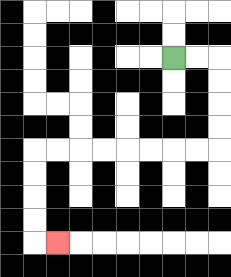{'start': '[7, 2]', 'end': '[2, 10]', 'path_directions': 'R,R,D,D,D,D,L,L,L,L,L,L,L,L,D,D,D,D,R', 'path_coordinates': '[[7, 2], [8, 2], [9, 2], [9, 3], [9, 4], [9, 5], [9, 6], [8, 6], [7, 6], [6, 6], [5, 6], [4, 6], [3, 6], [2, 6], [1, 6], [1, 7], [1, 8], [1, 9], [1, 10], [2, 10]]'}